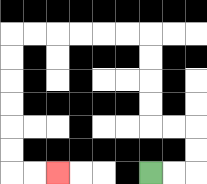{'start': '[6, 7]', 'end': '[2, 7]', 'path_directions': 'R,R,U,U,L,L,U,U,U,U,L,L,L,L,L,L,D,D,D,D,D,D,R,R', 'path_coordinates': '[[6, 7], [7, 7], [8, 7], [8, 6], [8, 5], [7, 5], [6, 5], [6, 4], [6, 3], [6, 2], [6, 1], [5, 1], [4, 1], [3, 1], [2, 1], [1, 1], [0, 1], [0, 2], [0, 3], [0, 4], [0, 5], [0, 6], [0, 7], [1, 7], [2, 7]]'}